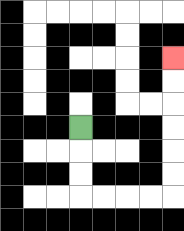{'start': '[3, 5]', 'end': '[7, 2]', 'path_directions': 'D,D,D,R,R,R,R,U,U,U,U,U,U', 'path_coordinates': '[[3, 5], [3, 6], [3, 7], [3, 8], [4, 8], [5, 8], [6, 8], [7, 8], [7, 7], [7, 6], [7, 5], [7, 4], [7, 3], [7, 2]]'}